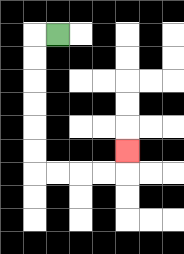{'start': '[2, 1]', 'end': '[5, 6]', 'path_directions': 'L,D,D,D,D,D,D,R,R,R,R,U', 'path_coordinates': '[[2, 1], [1, 1], [1, 2], [1, 3], [1, 4], [1, 5], [1, 6], [1, 7], [2, 7], [3, 7], [4, 7], [5, 7], [5, 6]]'}